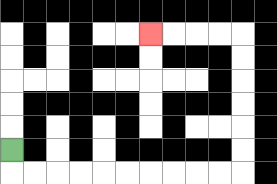{'start': '[0, 6]', 'end': '[6, 1]', 'path_directions': 'D,R,R,R,R,R,R,R,R,R,R,U,U,U,U,U,U,L,L,L,L', 'path_coordinates': '[[0, 6], [0, 7], [1, 7], [2, 7], [3, 7], [4, 7], [5, 7], [6, 7], [7, 7], [8, 7], [9, 7], [10, 7], [10, 6], [10, 5], [10, 4], [10, 3], [10, 2], [10, 1], [9, 1], [8, 1], [7, 1], [6, 1]]'}